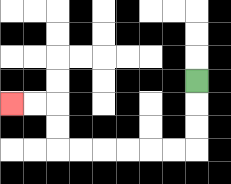{'start': '[8, 3]', 'end': '[0, 4]', 'path_directions': 'D,D,D,L,L,L,L,L,L,U,U,L,L', 'path_coordinates': '[[8, 3], [8, 4], [8, 5], [8, 6], [7, 6], [6, 6], [5, 6], [4, 6], [3, 6], [2, 6], [2, 5], [2, 4], [1, 4], [0, 4]]'}